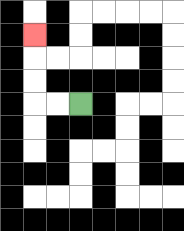{'start': '[3, 4]', 'end': '[1, 1]', 'path_directions': 'L,L,U,U,U', 'path_coordinates': '[[3, 4], [2, 4], [1, 4], [1, 3], [1, 2], [1, 1]]'}